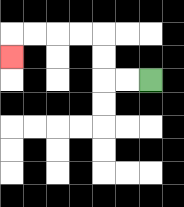{'start': '[6, 3]', 'end': '[0, 2]', 'path_directions': 'L,L,U,U,L,L,L,L,D', 'path_coordinates': '[[6, 3], [5, 3], [4, 3], [4, 2], [4, 1], [3, 1], [2, 1], [1, 1], [0, 1], [0, 2]]'}